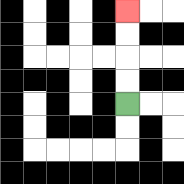{'start': '[5, 4]', 'end': '[5, 0]', 'path_directions': 'U,U,U,U', 'path_coordinates': '[[5, 4], [5, 3], [5, 2], [5, 1], [5, 0]]'}